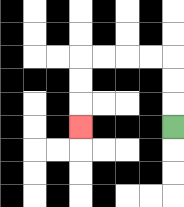{'start': '[7, 5]', 'end': '[3, 5]', 'path_directions': 'U,U,U,L,L,L,L,D,D,D', 'path_coordinates': '[[7, 5], [7, 4], [7, 3], [7, 2], [6, 2], [5, 2], [4, 2], [3, 2], [3, 3], [3, 4], [3, 5]]'}